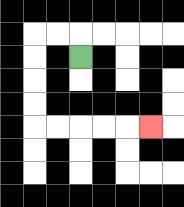{'start': '[3, 2]', 'end': '[6, 5]', 'path_directions': 'U,L,L,D,D,D,D,R,R,R,R,R', 'path_coordinates': '[[3, 2], [3, 1], [2, 1], [1, 1], [1, 2], [1, 3], [1, 4], [1, 5], [2, 5], [3, 5], [4, 5], [5, 5], [6, 5]]'}